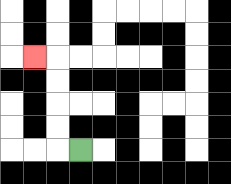{'start': '[3, 6]', 'end': '[1, 2]', 'path_directions': 'L,U,U,U,U,L', 'path_coordinates': '[[3, 6], [2, 6], [2, 5], [2, 4], [2, 3], [2, 2], [1, 2]]'}